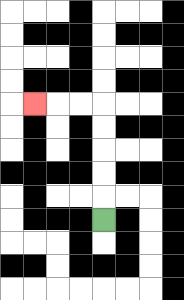{'start': '[4, 9]', 'end': '[1, 4]', 'path_directions': 'U,U,U,U,U,L,L,L', 'path_coordinates': '[[4, 9], [4, 8], [4, 7], [4, 6], [4, 5], [4, 4], [3, 4], [2, 4], [1, 4]]'}